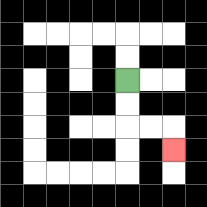{'start': '[5, 3]', 'end': '[7, 6]', 'path_directions': 'D,D,R,R,D', 'path_coordinates': '[[5, 3], [5, 4], [5, 5], [6, 5], [7, 5], [7, 6]]'}